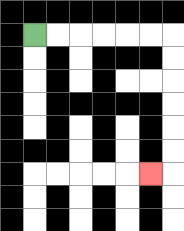{'start': '[1, 1]', 'end': '[6, 7]', 'path_directions': 'R,R,R,R,R,R,D,D,D,D,D,D,L', 'path_coordinates': '[[1, 1], [2, 1], [3, 1], [4, 1], [5, 1], [6, 1], [7, 1], [7, 2], [7, 3], [7, 4], [7, 5], [7, 6], [7, 7], [6, 7]]'}